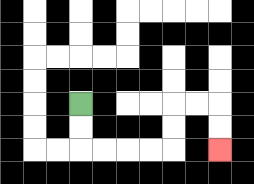{'start': '[3, 4]', 'end': '[9, 6]', 'path_directions': 'D,D,R,R,R,R,U,U,R,R,D,D', 'path_coordinates': '[[3, 4], [3, 5], [3, 6], [4, 6], [5, 6], [6, 6], [7, 6], [7, 5], [7, 4], [8, 4], [9, 4], [9, 5], [9, 6]]'}